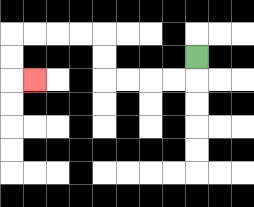{'start': '[8, 2]', 'end': '[1, 3]', 'path_directions': 'D,L,L,L,L,U,U,L,L,L,L,D,D,R', 'path_coordinates': '[[8, 2], [8, 3], [7, 3], [6, 3], [5, 3], [4, 3], [4, 2], [4, 1], [3, 1], [2, 1], [1, 1], [0, 1], [0, 2], [0, 3], [1, 3]]'}